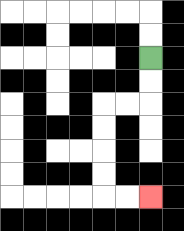{'start': '[6, 2]', 'end': '[6, 8]', 'path_directions': 'D,D,L,L,D,D,D,D,R,R', 'path_coordinates': '[[6, 2], [6, 3], [6, 4], [5, 4], [4, 4], [4, 5], [4, 6], [4, 7], [4, 8], [5, 8], [6, 8]]'}